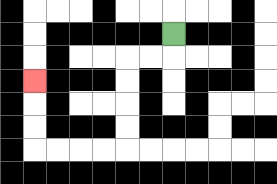{'start': '[7, 1]', 'end': '[1, 3]', 'path_directions': 'D,L,L,D,D,D,D,L,L,L,L,U,U,U', 'path_coordinates': '[[7, 1], [7, 2], [6, 2], [5, 2], [5, 3], [5, 4], [5, 5], [5, 6], [4, 6], [3, 6], [2, 6], [1, 6], [1, 5], [1, 4], [1, 3]]'}